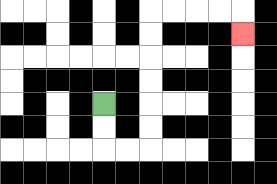{'start': '[4, 4]', 'end': '[10, 1]', 'path_directions': 'D,D,R,R,U,U,U,U,U,U,R,R,R,R,D', 'path_coordinates': '[[4, 4], [4, 5], [4, 6], [5, 6], [6, 6], [6, 5], [6, 4], [6, 3], [6, 2], [6, 1], [6, 0], [7, 0], [8, 0], [9, 0], [10, 0], [10, 1]]'}